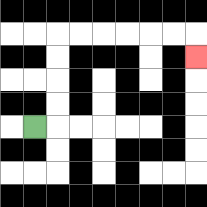{'start': '[1, 5]', 'end': '[8, 2]', 'path_directions': 'R,U,U,U,U,R,R,R,R,R,R,D', 'path_coordinates': '[[1, 5], [2, 5], [2, 4], [2, 3], [2, 2], [2, 1], [3, 1], [4, 1], [5, 1], [6, 1], [7, 1], [8, 1], [8, 2]]'}